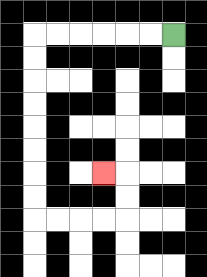{'start': '[7, 1]', 'end': '[4, 7]', 'path_directions': 'L,L,L,L,L,L,D,D,D,D,D,D,D,D,R,R,R,R,U,U,L', 'path_coordinates': '[[7, 1], [6, 1], [5, 1], [4, 1], [3, 1], [2, 1], [1, 1], [1, 2], [1, 3], [1, 4], [1, 5], [1, 6], [1, 7], [1, 8], [1, 9], [2, 9], [3, 9], [4, 9], [5, 9], [5, 8], [5, 7], [4, 7]]'}